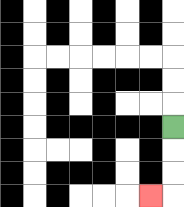{'start': '[7, 5]', 'end': '[6, 8]', 'path_directions': 'D,D,D,L', 'path_coordinates': '[[7, 5], [7, 6], [7, 7], [7, 8], [6, 8]]'}